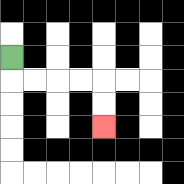{'start': '[0, 2]', 'end': '[4, 5]', 'path_directions': 'D,R,R,R,R,D,D', 'path_coordinates': '[[0, 2], [0, 3], [1, 3], [2, 3], [3, 3], [4, 3], [4, 4], [4, 5]]'}